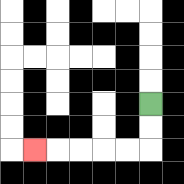{'start': '[6, 4]', 'end': '[1, 6]', 'path_directions': 'D,D,L,L,L,L,L', 'path_coordinates': '[[6, 4], [6, 5], [6, 6], [5, 6], [4, 6], [3, 6], [2, 6], [1, 6]]'}